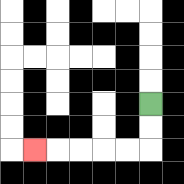{'start': '[6, 4]', 'end': '[1, 6]', 'path_directions': 'D,D,L,L,L,L,L', 'path_coordinates': '[[6, 4], [6, 5], [6, 6], [5, 6], [4, 6], [3, 6], [2, 6], [1, 6]]'}